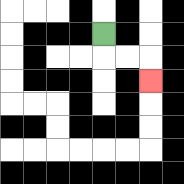{'start': '[4, 1]', 'end': '[6, 3]', 'path_directions': 'D,R,R,D', 'path_coordinates': '[[4, 1], [4, 2], [5, 2], [6, 2], [6, 3]]'}